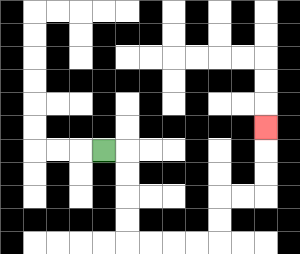{'start': '[4, 6]', 'end': '[11, 5]', 'path_directions': 'R,D,D,D,D,R,R,R,R,U,U,R,R,U,U,U', 'path_coordinates': '[[4, 6], [5, 6], [5, 7], [5, 8], [5, 9], [5, 10], [6, 10], [7, 10], [8, 10], [9, 10], [9, 9], [9, 8], [10, 8], [11, 8], [11, 7], [11, 6], [11, 5]]'}